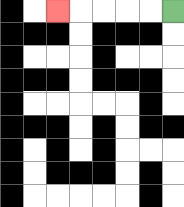{'start': '[7, 0]', 'end': '[2, 0]', 'path_directions': 'L,L,L,L,L', 'path_coordinates': '[[7, 0], [6, 0], [5, 0], [4, 0], [3, 0], [2, 0]]'}